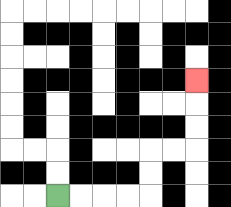{'start': '[2, 8]', 'end': '[8, 3]', 'path_directions': 'R,R,R,R,U,U,R,R,U,U,U', 'path_coordinates': '[[2, 8], [3, 8], [4, 8], [5, 8], [6, 8], [6, 7], [6, 6], [7, 6], [8, 6], [8, 5], [8, 4], [8, 3]]'}